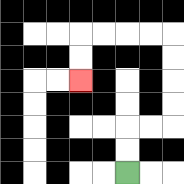{'start': '[5, 7]', 'end': '[3, 3]', 'path_directions': 'U,U,R,R,U,U,U,U,L,L,L,L,D,D', 'path_coordinates': '[[5, 7], [5, 6], [5, 5], [6, 5], [7, 5], [7, 4], [7, 3], [7, 2], [7, 1], [6, 1], [5, 1], [4, 1], [3, 1], [3, 2], [3, 3]]'}